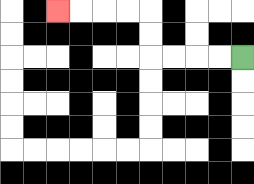{'start': '[10, 2]', 'end': '[2, 0]', 'path_directions': 'L,L,L,L,U,U,L,L,L,L', 'path_coordinates': '[[10, 2], [9, 2], [8, 2], [7, 2], [6, 2], [6, 1], [6, 0], [5, 0], [4, 0], [3, 0], [2, 0]]'}